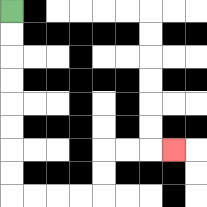{'start': '[0, 0]', 'end': '[7, 6]', 'path_directions': 'D,D,D,D,D,D,D,D,R,R,R,R,U,U,R,R,R', 'path_coordinates': '[[0, 0], [0, 1], [0, 2], [0, 3], [0, 4], [0, 5], [0, 6], [0, 7], [0, 8], [1, 8], [2, 8], [3, 8], [4, 8], [4, 7], [4, 6], [5, 6], [6, 6], [7, 6]]'}